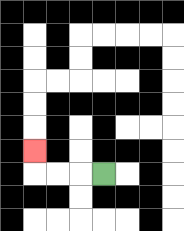{'start': '[4, 7]', 'end': '[1, 6]', 'path_directions': 'L,L,L,U', 'path_coordinates': '[[4, 7], [3, 7], [2, 7], [1, 7], [1, 6]]'}